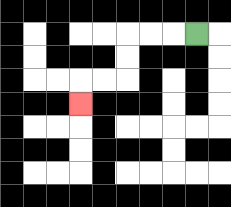{'start': '[8, 1]', 'end': '[3, 4]', 'path_directions': 'L,L,L,D,D,L,L,D', 'path_coordinates': '[[8, 1], [7, 1], [6, 1], [5, 1], [5, 2], [5, 3], [4, 3], [3, 3], [3, 4]]'}